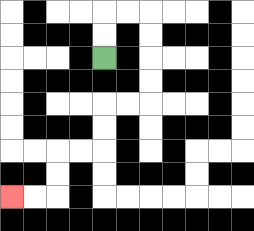{'start': '[4, 2]', 'end': '[0, 8]', 'path_directions': 'U,U,R,R,D,D,D,D,L,L,D,D,L,L,D,D,L,L', 'path_coordinates': '[[4, 2], [4, 1], [4, 0], [5, 0], [6, 0], [6, 1], [6, 2], [6, 3], [6, 4], [5, 4], [4, 4], [4, 5], [4, 6], [3, 6], [2, 6], [2, 7], [2, 8], [1, 8], [0, 8]]'}